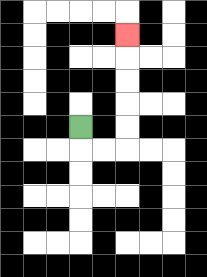{'start': '[3, 5]', 'end': '[5, 1]', 'path_directions': 'D,R,R,U,U,U,U,U', 'path_coordinates': '[[3, 5], [3, 6], [4, 6], [5, 6], [5, 5], [5, 4], [5, 3], [5, 2], [5, 1]]'}